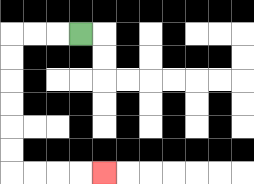{'start': '[3, 1]', 'end': '[4, 7]', 'path_directions': 'L,L,L,D,D,D,D,D,D,R,R,R,R', 'path_coordinates': '[[3, 1], [2, 1], [1, 1], [0, 1], [0, 2], [0, 3], [0, 4], [0, 5], [0, 6], [0, 7], [1, 7], [2, 7], [3, 7], [4, 7]]'}